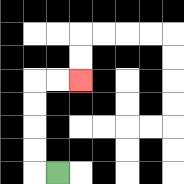{'start': '[2, 7]', 'end': '[3, 3]', 'path_directions': 'L,U,U,U,U,R,R', 'path_coordinates': '[[2, 7], [1, 7], [1, 6], [1, 5], [1, 4], [1, 3], [2, 3], [3, 3]]'}